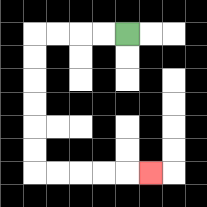{'start': '[5, 1]', 'end': '[6, 7]', 'path_directions': 'L,L,L,L,D,D,D,D,D,D,R,R,R,R,R', 'path_coordinates': '[[5, 1], [4, 1], [3, 1], [2, 1], [1, 1], [1, 2], [1, 3], [1, 4], [1, 5], [1, 6], [1, 7], [2, 7], [3, 7], [4, 7], [5, 7], [6, 7]]'}